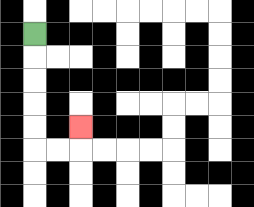{'start': '[1, 1]', 'end': '[3, 5]', 'path_directions': 'D,D,D,D,D,R,R,U', 'path_coordinates': '[[1, 1], [1, 2], [1, 3], [1, 4], [1, 5], [1, 6], [2, 6], [3, 6], [3, 5]]'}